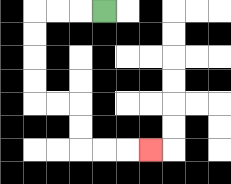{'start': '[4, 0]', 'end': '[6, 6]', 'path_directions': 'L,L,L,D,D,D,D,R,R,D,D,R,R,R', 'path_coordinates': '[[4, 0], [3, 0], [2, 0], [1, 0], [1, 1], [1, 2], [1, 3], [1, 4], [2, 4], [3, 4], [3, 5], [3, 6], [4, 6], [5, 6], [6, 6]]'}